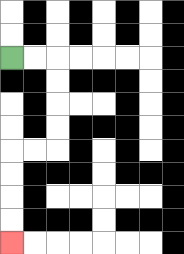{'start': '[0, 2]', 'end': '[0, 10]', 'path_directions': 'R,R,D,D,D,D,L,L,D,D,D,D', 'path_coordinates': '[[0, 2], [1, 2], [2, 2], [2, 3], [2, 4], [2, 5], [2, 6], [1, 6], [0, 6], [0, 7], [0, 8], [0, 9], [0, 10]]'}